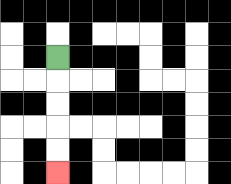{'start': '[2, 2]', 'end': '[2, 7]', 'path_directions': 'D,D,D,D,D', 'path_coordinates': '[[2, 2], [2, 3], [2, 4], [2, 5], [2, 6], [2, 7]]'}